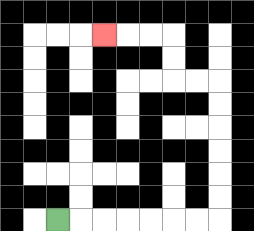{'start': '[2, 9]', 'end': '[4, 1]', 'path_directions': 'R,R,R,R,R,R,R,U,U,U,U,U,U,L,L,U,U,L,L,L', 'path_coordinates': '[[2, 9], [3, 9], [4, 9], [5, 9], [6, 9], [7, 9], [8, 9], [9, 9], [9, 8], [9, 7], [9, 6], [9, 5], [9, 4], [9, 3], [8, 3], [7, 3], [7, 2], [7, 1], [6, 1], [5, 1], [4, 1]]'}